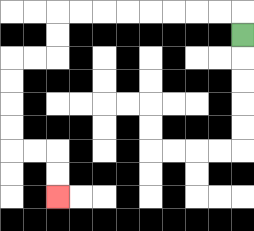{'start': '[10, 1]', 'end': '[2, 8]', 'path_directions': 'U,L,L,L,L,L,L,L,L,D,D,L,L,D,D,D,D,R,R,D,D', 'path_coordinates': '[[10, 1], [10, 0], [9, 0], [8, 0], [7, 0], [6, 0], [5, 0], [4, 0], [3, 0], [2, 0], [2, 1], [2, 2], [1, 2], [0, 2], [0, 3], [0, 4], [0, 5], [0, 6], [1, 6], [2, 6], [2, 7], [2, 8]]'}